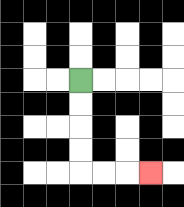{'start': '[3, 3]', 'end': '[6, 7]', 'path_directions': 'D,D,D,D,R,R,R', 'path_coordinates': '[[3, 3], [3, 4], [3, 5], [3, 6], [3, 7], [4, 7], [5, 7], [6, 7]]'}